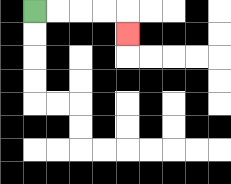{'start': '[1, 0]', 'end': '[5, 1]', 'path_directions': 'R,R,R,R,D', 'path_coordinates': '[[1, 0], [2, 0], [3, 0], [4, 0], [5, 0], [5, 1]]'}